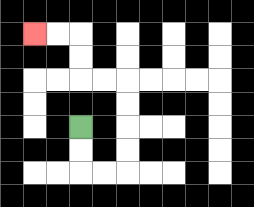{'start': '[3, 5]', 'end': '[1, 1]', 'path_directions': 'D,D,R,R,U,U,U,U,L,L,U,U,L,L', 'path_coordinates': '[[3, 5], [3, 6], [3, 7], [4, 7], [5, 7], [5, 6], [5, 5], [5, 4], [5, 3], [4, 3], [3, 3], [3, 2], [3, 1], [2, 1], [1, 1]]'}